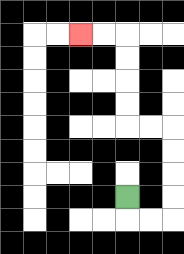{'start': '[5, 8]', 'end': '[3, 1]', 'path_directions': 'D,R,R,U,U,U,U,L,L,U,U,U,U,L,L', 'path_coordinates': '[[5, 8], [5, 9], [6, 9], [7, 9], [7, 8], [7, 7], [7, 6], [7, 5], [6, 5], [5, 5], [5, 4], [5, 3], [5, 2], [5, 1], [4, 1], [3, 1]]'}